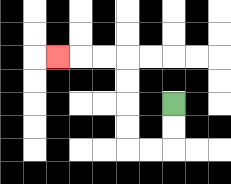{'start': '[7, 4]', 'end': '[2, 2]', 'path_directions': 'D,D,L,L,U,U,U,U,L,L,L', 'path_coordinates': '[[7, 4], [7, 5], [7, 6], [6, 6], [5, 6], [5, 5], [5, 4], [5, 3], [5, 2], [4, 2], [3, 2], [2, 2]]'}